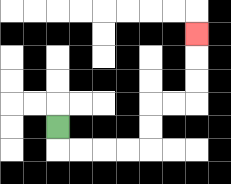{'start': '[2, 5]', 'end': '[8, 1]', 'path_directions': 'D,R,R,R,R,U,U,R,R,U,U,U', 'path_coordinates': '[[2, 5], [2, 6], [3, 6], [4, 6], [5, 6], [6, 6], [6, 5], [6, 4], [7, 4], [8, 4], [8, 3], [8, 2], [8, 1]]'}